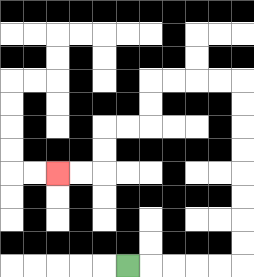{'start': '[5, 11]', 'end': '[2, 7]', 'path_directions': 'R,R,R,R,R,U,U,U,U,U,U,U,U,L,L,L,L,D,D,L,L,D,D,L,L', 'path_coordinates': '[[5, 11], [6, 11], [7, 11], [8, 11], [9, 11], [10, 11], [10, 10], [10, 9], [10, 8], [10, 7], [10, 6], [10, 5], [10, 4], [10, 3], [9, 3], [8, 3], [7, 3], [6, 3], [6, 4], [6, 5], [5, 5], [4, 5], [4, 6], [4, 7], [3, 7], [2, 7]]'}